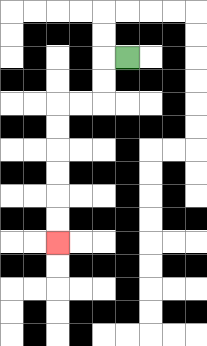{'start': '[5, 2]', 'end': '[2, 10]', 'path_directions': 'L,D,D,L,L,D,D,D,D,D,D', 'path_coordinates': '[[5, 2], [4, 2], [4, 3], [4, 4], [3, 4], [2, 4], [2, 5], [2, 6], [2, 7], [2, 8], [2, 9], [2, 10]]'}